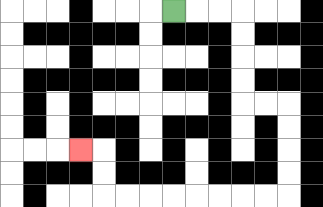{'start': '[7, 0]', 'end': '[3, 6]', 'path_directions': 'R,R,R,D,D,D,D,R,R,D,D,D,D,L,L,L,L,L,L,L,L,U,U,L', 'path_coordinates': '[[7, 0], [8, 0], [9, 0], [10, 0], [10, 1], [10, 2], [10, 3], [10, 4], [11, 4], [12, 4], [12, 5], [12, 6], [12, 7], [12, 8], [11, 8], [10, 8], [9, 8], [8, 8], [7, 8], [6, 8], [5, 8], [4, 8], [4, 7], [4, 6], [3, 6]]'}